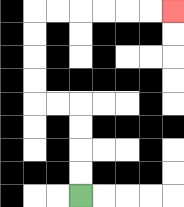{'start': '[3, 8]', 'end': '[7, 0]', 'path_directions': 'U,U,U,U,L,L,U,U,U,U,R,R,R,R,R,R', 'path_coordinates': '[[3, 8], [3, 7], [3, 6], [3, 5], [3, 4], [2, 4], [1, 4], [1, 3], [1, 2], [1, 1], [1, 0], [2, 0], [3, 0], [4, 0], [5, 0], [6, 0], [7, 0]]'}